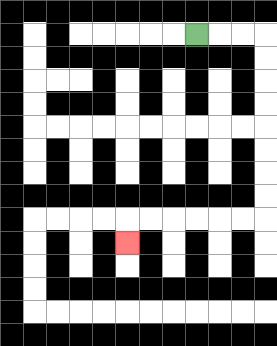{'start': '[8, 1]', 'end': '[5, 10]', 'path_directions': 'R,R,R,D,D,D,D,D,D,D,D,L,L,L,L,L,L,D', 'path_coordinates': '[[8, 1], [9, 1], [10, 1], [11, 1], [11, 2], [11, 3], [11, 4], [11, 5], [11, 6], [11, 7], [11, 8], [11, 9], [10, 9], [9, 9], [8, 9], [7, 9], [6, 9], [5, 9], [5, 10]]'}